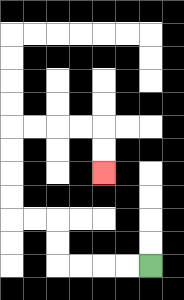{'start': '[6, 11]', 'end': '[4, 7]', 'path_directions': 'L,L,L,L,U,U,L,L,U,U,U,U,R,R,R,R,D,D', 'path_coordinates': '[[6, 11], [5, 11], [4, 11], [3, 11], [2, 11], [2, 10], [2, 9], [1, 9], [0, 9], [0, 8], [0, 7], [0, 6], [0, 5], [1, 5], [2, 5], [3, 5], [4, 5], [4, 6], [4, 7]]'}